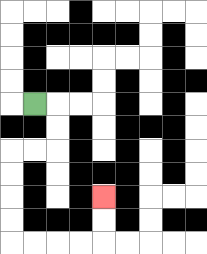{'start': '[1, 4]', 'end': '[4, 8]', 'path_directions': 'R,D,D,L,L,D,D,D,D,R,R,R,R,U,U', 'path_coordinates': '[[1, 4], [2, 4], [2, 5], [2, 6], [1, 6], [0, 6], [0, 7], [0, 8], [0, 9], [0, 10], [1, 10], [2, 10], [3, 10], [4, 10], [4, 9], [4, 8]]'}